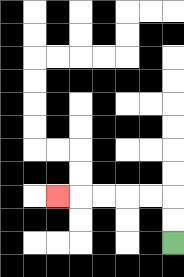{'start': '[7, 10]', 'end': '[2, 8]', 'path_directions': 'U,U,L,L,L,L,L', 'path_coordinates': '[[7, 10], [7, 9], [7, 8], [6, 8], [5, 8], [4, 8], [3, 8], [2, 8]]'}